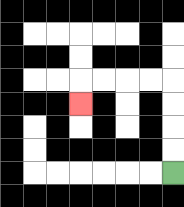{'start': '[7, 7]', 'end': '[3, 4]', 'path_directions': 'U,U,U,U,L,L,L,L,D', 'path_coordinates': '[[7, 7], [7, 6], [7, 5], [7, 4], [7, 3], [6, 3], [5, 3], [4, 3], [3, 3], [3, 4]]'}